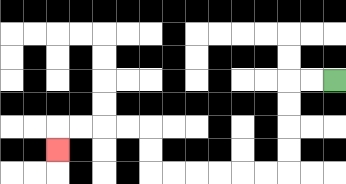{'start': '[14, 3]', 'end': '[2, 6]', 'path_directions': 'L,L,D,D,D,D,L,L,L,L,L,L,U,U,L,L,L,L,D', 'path_coordinates': '[[14, 3], [13, 3], [12, 3], [12, 4], [12, 5], [12, 6], [12, 7], [11, 7], [10, 7], [9, 7], [8, 7], [7, 7], [6, 7], [6, 6], [6, 5], [5, 5], [4, 5], [3, 5], [2, 5], [2, 6]]'}